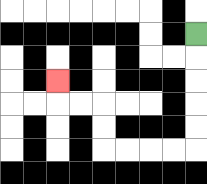{'start': '[8, 1]', 'end': '[2, 3]', 'path_directions': 'D,D,D,D,D,L,L,L,L,U,U,L,L,U', 'path_coordinates': '[[8, 1], [8, 2], [8, 3], [8, 4], [8, 5], [8, 6], [7, 6], [6, 6], [5, 6], [4, 6], [4, 5], [4, 4], [3, 4], [2, 4], [2, 3]]'}